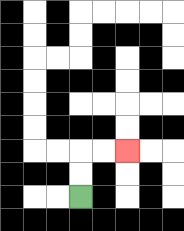{'start': '[3, 8]', 'end': '[5, 6]', 'path_directions': 'U,U,R,R', 'path_coordinates': '[[3, 8], [3, 7], [3, 6], [4, 6], [5, 6]]'}